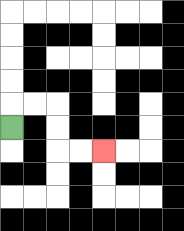{'start': '[0, 5]', 'end': '[4, 6]', 'path_directions': 'U,R,R,D,D,R,R', 'path_coordinates': '[[0, 5], [0, 4], [1, 4], [2, 4], [2, 5], [2, 6], [3, 6], [4, 6]]'}